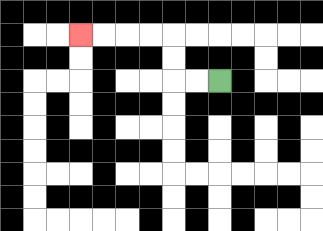{'start': '[9, 3]', 'end': '[3, 1]', 'path_directions': 'L,L,U,U,L,L,L,L', 'path_coordinates': '[[9, 3], [8, 3], [7, 3], [7, 2], [7, 1], [6, 1], [5, 1], [4, 1], [3, 1]]'}